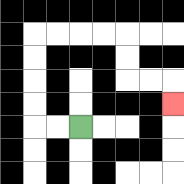{'start': '[3, 5]', 'end': '[7, 4]', 'path_directions': 'L,L,U,U,U,U,R,R,R,R,D,D,R,R,D', 'path_coordinates': '[[3, 5], [2, 5], [1, 5], [1, 4], [1, 3], [1, 2], [1, 1], [2, 1], [3, 1], [4, 1], [5, 1], [5, 2], [5, 3], [6, 3], [7, 3], [7, 4]]'}